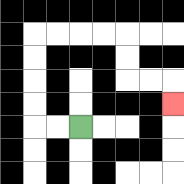{'start': '[3, 5]', 'end': '[7, 4]', 'path_directions': 'L,L,U,U,U,U,R,R,R,R,D,D,R,R,D', 'path_coordinates': '[[3, 5], [2, 5], [1, 5], [1, 4], [1, 3], [1, 2], [1, 1], [2, 1], [3, 1], [4, 1], [5, 1], [5, 2], [5, 3], [6, 3], [7, 3], [7, 4]]'}